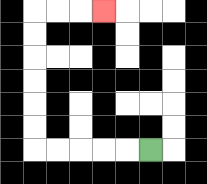{'start': '[6, 6]', 'end': '[4, 0]', 'path_directions': 'L,L,L,L,L,U,U,U,U,U,U,R,R,R', 'path_coordinates': '[[6, 6], [5, 6], [4, 6], [3, 6], [2, 6], [1, 6], [1, 5], [1, 4], [1, 3], [1, 2], [1, 1], [1, 0], [2, 0], [3, 0], [4, 0]]'}